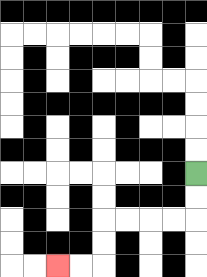{'start': '[8, 7]', 'end': '[2, 11]', 'path_directions': 'D,D,L,L,L,L,D,D,L,L', 'path_coordinates': '[[8, 7], [8, 8], [8, 9], [7, 9], [6, 9], [5, 9], [4, 9], [4, 10], [4, 11], [3, 11], [2, 11]]'}